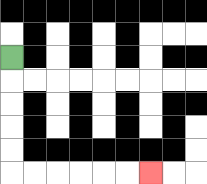{'start': '[0, 2]', 'end': '[6, 7]', 'path_directions': 'D,D,D,D,D,R,R,R,R,R,R', 'path_coordinates': '[[0, 2], [0, 3], [0, 4], [0, 5], [0, 6], [0, 7], [1, 7], [2, 7], [3, 7], [4, 7], [5, 7], [6, 7]]'}